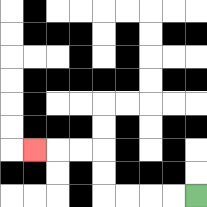{'start': '[8, 8]', 'end': '[1, 6]', 'path_directions': 'L,L,L,L,U,U,L,L,L', 'path_coordinates': '[[8, 8], [7, 8], [6, 8], [5, 8], [4, 8], [4, 7], [4, 6], [3, 6], [2, 6], [1, 6]]'}